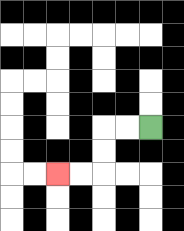{'start': '[6, 5]', 'end': '[2, 7]', 'path_directions': 'L,L,D,D,L,L', 'path_coordinates': '[[6, 5], [5, 5], [4, 5], [4, 6], [4, 7], [3, 7], [2, 7]]'}